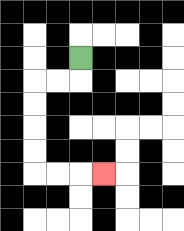{'start': '[3, 2]', 'end': '[4, 7]', 'path_directions': 'D,L,L,D,D,D,D,R,R,R', 'path_coordinates': '[[3, 2], [3, 3], [2, 3], [1, 3], [1, 4], [1, 5], [1, 6], [1, 7], [2, 7], [3, 7], [4, 7]]'}